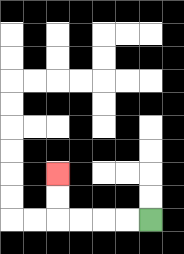{'start': '[6, 9]', 'end': '[2, 7]', 'path_directions': 'L,L,L,L,U,U', 'path_coordinates': '[[6, 9], [5, 9], [4, 9], [3, 9], [2, 9], [2, 8], [2, 7]]'}